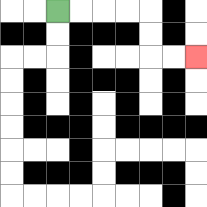{'start': '[2, 0]', 'end': '[8, 2]', 'path_directions': 'R,R,R,R,D,D,R,R', 'path_coordinates': '[[2, 0], [3, 0], [4, 0], [5, 0], [6, 0], [6, 1], [6, 2], [7, 2], [8, 2]]'}